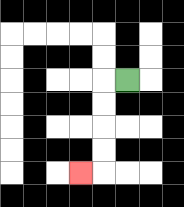{'start': '[5, 3]', 'end': '[3, 7]', 'path_directions': 'L,D,D,D,D,L', 'path_coordinates': '[[5, 3], [4, 3], [4, 4], [4, 5], [4, 6], [4, 7], [3, 7]]'}